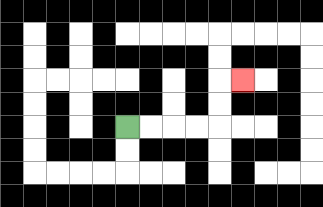{'start': '[5, 5]', 'end': '[10, 3]', 'path_directions': 'R,R,R,R,U,U,R', 'path_coordinates': '[[5, 5], [6, 5], [7, 5], [8, 5], [9, 5], [9, 4], [9, 3], [10, 3]]'}